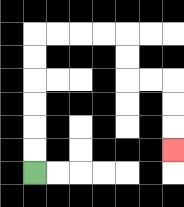{'start': '[1, 7]', 'end': '[7, 6]', 'path_directions': 'U,U,U,U,U,U,R,R,R,R,D,D,R,R,D,D,D', 'path_coordinates': '[[1, 7], [1, 6], [1, 5], [1, 4], [1, 3], [1, 2], [1, 1], [2, 1], [3, 1], [4, 1], [5, 1], [5, 2], [5, 3], [6, 3], [7, 3], [7, 4], [7, 5], [7, 6]]'}